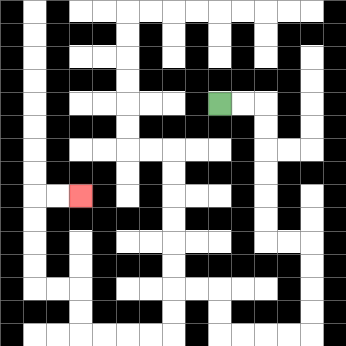{'start': '[9, 4]', 'end': '[3, 8]', 'path_directions': 'R,R,D,D,D,D,D,D,R,R,D,D,D,D,L,L,L,L,U,U,L,L,D,D,L,L,L,L,U,U,L,L,U,U,U,U,R,R', 'path_coordinates': '[[9, 4], [10, 4], [11, 4], [11, 5], [11, 6], [11, 7], [11, 8], [11, 9], [11, 10], [12, 10], [13, 10], [13, 11], [13, 12], [13, 13], [13, 14], [12, 14], [11, 14], [10, 14], [9, 14], [9, 13], [9, 12], [8, 12], [7, 12], [7, 13], [7, 14], [6, 14], [5, 14], [4, 14], [3, 14], [3, 13], [3, 12], [2, 12], [1, 12], [1, 11], [1, 10], [1, 9], [1, 8], [2, 8], [3, 8]]'}